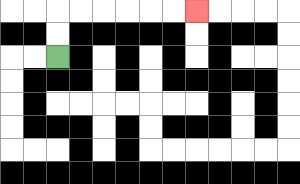{'start': '[2, 2]', 'end': '[8, 0]', 'path_directions': 'U,U,R,R,R,R,R,R', 'path_coordinates': '[[2, 2], [2, 1], [2, 0], [3, 0], [4, 0], [5, 0], [6, 0], [7, 0], [8, 0]]'}